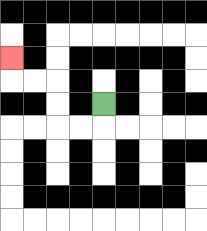{'start': '[4, 4]', 'end': '[0, 2]', 'path_directions': 'D,L,L,U,U,L,L,U', 'path_coordinates': '[[4, 4], [4, 5], [3, 5], [2, 5], [2, 4], [2, 3], [1, 3], [0, 3], [0, 2]]'}